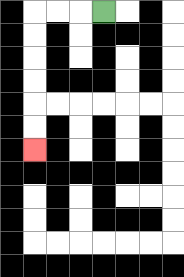{'start': '[4, 0]', 'end': '[1, 6]', 'path_directions': 'L,L,L,D,D,D,D,D,D', 'path_coordinates': '[[4, 0], [3, 0], [2, 0], [1, 0], [1, 1], [1, 2], [1, 3], [1, 4], [1, 5], [1, 6]]'}